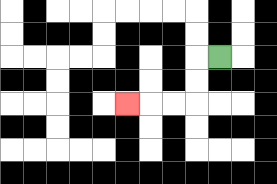{'start': '[9, 2]', 'end': '[5, 4]', 'path_directions': 'L,D,D,L,L,L', 'path_coordinates': '[[9, 2], [8, 2], [8, 3], [8, 4], [7, 4], [6, 4], [5, 4]]'}